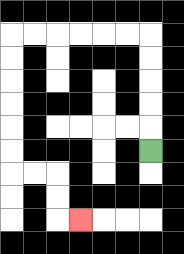{'start': '[6, 6]', 'end': '[3, 9]', 'path_directions': 'U,U,U,U,U,L,L,L,L,L,L,D,D,D,D,D,D,R,R,D,D,R', 'path_coordinates': '[[6, 6], [6, 5], [6, 4], [6, 3], [6, 2], [6, 1], [5, 1], [4, 1], [3, 1], [2, 1], [1, 1], [0, 1], [0, 2], [0, 3], [0, 4], [0, 5], [0, 6], [0, 7], [1, 7], [2, 7], [2, 8], [2, 9], [3, 9]]'}